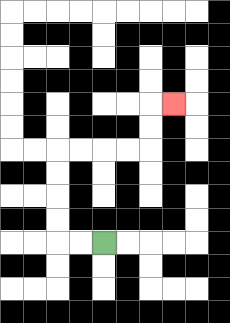{'start': '[4, 10]', 'end': '[7, 4]', 'path_directions': 'L,L,U,U,U,U,R,R,R,R,U,U,R', 'path_coordinates': '[[4, 10], [3, 10], [2, 10], [2, 9], [2, 8], [2, 7], [2, 6], [3, 6], [4, 6], [5, 6], [6, 6], [6, 5], [6, 4], [7, 4]]'}